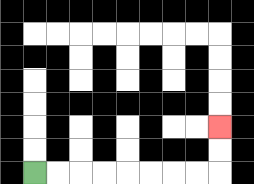{'start': '[1, 7]', 'end': '[9, 5]', 'path_directions': 'R,R,R,R,R,R,R,R,U,U', 'path_coordinates': '[[1, 7], [2, 7], [3, 7], [4, 7], [5, 7], [6, 7], [7, 7], [8, 7], [9, 7], [9, 6], [9, 5]]'}